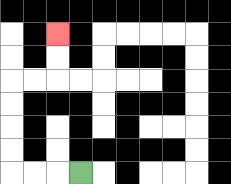{'start': '[3, 7]', 'end': '[2, 1]', 'path_directions': 'L,L,L,U,U,U,U,R,R,U,U', 'path_coordinates': '[[3, 7], [2, 7], [1, 7], [0, 7], [0, 6], [0, 5], [0, 4], [0, 3], [1, 3], [2, 3], [2, 2], [2, 1]]'}